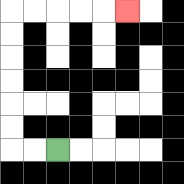{'start': '[2, 6]', 'end': '[5, 0]', 'path_directions': 'L,L,U,U,U,U,U,U,R,R,R,R,R', 'path_coordinates': '[[2, 6], [1, 6], [0, 6], [0, 5], [0, 4], [0, 3], [0, 2], [0, 1], [0, 0], [1, 0], [2, 0], [3, 0], [4, 0], [5, 0]]'}